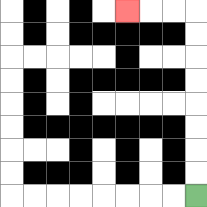{'start': '[8, 8]', 'end': '[5, 0]', 'path_directions': 'U,U,U,U,U,U,U,U,L,L,L', 'path_coordinates': '[[8, 8], [8, 7], [8, 6], [8, 5], [8, 4], [8, 3], [8, 2], [8, 1], [8, 0], [7, 0], [6, 0], [5, 0]]'}